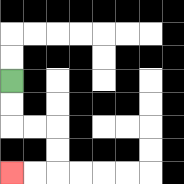{'start': '[0, 3]', 'end': '[0, 7]', 'path_directions': 'D,D,R,R,D,D,L,L', 'path_coordinates': '[[0, 3], [0, 4], [0, 5], [1, 5], [2, 5], [2, 6], [2, 7], [1, 7], [0, 7]]'}